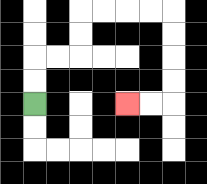{'start': '[1, 4]', 'end': '[5, 4]', 'path_directions': 'U,U,R,R,U,U,R,R,R,R,D,D,D,D,L,L', 'path_coordinates': '[[1, 4], [1, 3], [1, 2], [2, 2], [3, 2], [3, 1], [3, 0], [4, 0], [5, 0], [6, 0], [7, 0], [7, 1], [7, 2], [7, 3], [7, 4], [6, 4], [5, 4]]'}